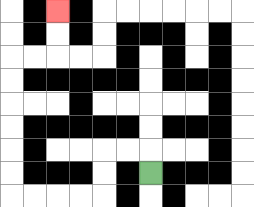{'start': '[6, 7]', 'end': '[2, 0]', 'path_directions': 'U,L,L,D,D,L,L,L,L,U,U,U,U,U,U,R,R,U,U', 'path_coordinates': '[[6, 7], [6, 6], [5, 6], [4, 6], [4, 7], [4, 8], [3, 8], [2, 8], [1, 8], [0, 8], [0, 7], [0, 6], [0, 5], [0, 4], [0, 3], [0, 2], [1, 2], [2, 2], [2, 1], [2, 0]]'}